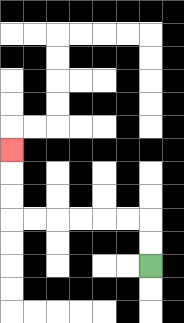{'start': '[6, 11]', 'end': '[0, 6]', 'path_directions': 'U,U,L,L,L,L,L,L,U,U,U', 'path_coordinates': '[[6, 11], [6, 10], [6, 9], [5, 9], [4, 9], [3, 9], [2, 9], [1, 9], [0, 9], [0, 8], [0, 7], [0, 6]]'}